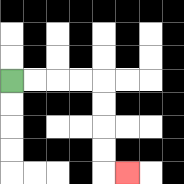{'start': '[0, 3]', 'end': '[5, 7]', 'path_directions': 'R,R,R,R,D,D,D,D,R', 'path_coordinates': '[[0, 3], [1, 3], [2, 3], [3, 3], [4, 3], [4, 4], [4, 5], [4, 6], [4, 7], [5, 7]]'}